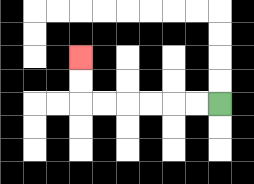{'start': '[9, 4]', 'end': '[3, 2]', 'path_directions': 'L,L,L,L,L,L,U,U', 'path_coordinates': '[[9, 4], [8, 4], [7, 4], [6, 4], [5, 4], [4, 4], [3, 4], [3, 3], [3, 2]]'}